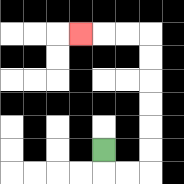{'start': '[4, 6]', 'end': '[3, 1]', 'path_directions': 'D,R,R,U,U,U,U,U,U,L,L,L', 'path_coordinates': '[[4, 6], [4, 7], [5, 7], [6, 7], [6, 6], [6, 5], [6, 4], [6, 3], [6, 2], [6, 1], [5, 1], [4, 1], [3, 1]]'}